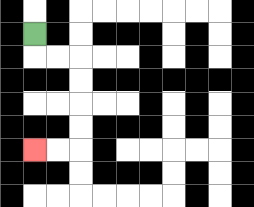{'start': '[1, 1]', 'end': '[1, 6]', 'path_directions': 'D,R,R,D,D,D,D,L,L', 'path_coordinates': '[[1, 1], [1, 2], [2, 2], [3, 2], [3, 3], [3, 4], [3, 5], [3, 6], [2, 6], [1, 6]]'}